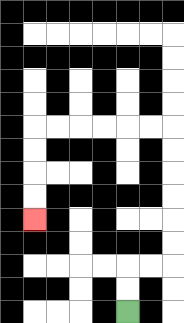{'start': '[5, 13]', 'end': '[1, 9]', 'path_directions': 'U,U,R,R,U,U,U,U,U,U,L,L,L,L,L,L,D,D,D,D', 'path_coordinates': '[[5, 13], [5, 12], [5, 11], [6, 11], [7, 11], [7, 10], [7, 9], [7, 8], [7, 7], [7, 6], [7, 5], [6, 5], [5, 5], [4, 5], [3, 5], [2, 5], [1, 5], [1, 6], [1, 7], [1, 8], [1, 9]]'}